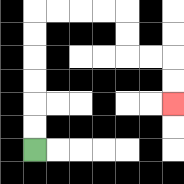{'start': '[1, 6]', 'end': '[7, 4]', 'path_directions': 'U,U,U,U,U,U,R,R,R,R,D,D,R,R,D,D', 'path_coordinates': '[[1, 6], [1, 5], [1, 4], [1, 3], [1, 2], [1, 1], [1, 0], [2, 0], [3, 0], [4, 0], [5, 0], [5, 1], [5, 2], [6, 2], [7, 2], [7, 3], [7, 4]]'}